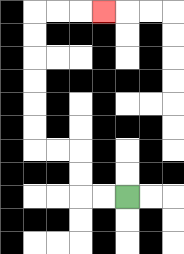{'start': '[5, 8]', 'end': '[4, 0]', 'path_directions': 'L,L,U,U,L,L,U,U,U,U,U,U,R,R,R', 'path_coordinates': '[[5, 8], [4, 8], [3, 8], [3, 7], [3, 6], [2, 6], [1, 6], [1, 5], [1, 4], [1, 3], [1, 2], [1, 1], [1, 0], [2, 0], [3, 0], [4, 0]]'}